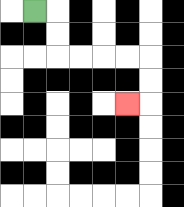{'start': '[1, 0]', 'end': '[5, 4]', 'path_directions': 'R,D,D,R,R,R,R,D,D,L', 'path_coordinates': '[[1, 0], [2, 0], [2, 1], [2, 2], [3, 2], [4, 2], [5, 2], [6, 2], [6, 3], [6, 4], [5, 4]]'}